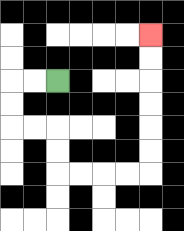{'start': '[2, 3]', 'end': '[6, 1]', 'path_directions': 'L,L,D,D,R,R,D,D,R,R,R,R,U,U,U,U,U,U', 'path_coordinates': '[[2, 3], [1, 3], [0, 3], [0, 4], [0, 5], [1, 5], [2, 5], [2, 6], [2, 7], [3, 7], [4, 7], [5, 7], [6, 7], [6, 6], [6, 5], [6, 4], [6, 3], [6, 2], [6, 1]]'}